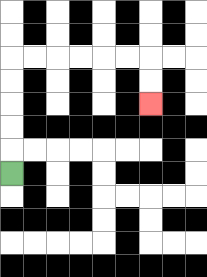{'start': '[0, 7]', 'end': '[6, 4]', 'path_directions': 'U,U,U,U,U,R,R,R,R,R,R,D,D', 'path_coordinates': '[[0, 7], [0, 6], [0, 5], [0, 4], [0, 3], [0, 2], [1, 2], [2, 2], [3, 2], [4, 2], [5, 2], [6, 2], [6, 3], [6, 4]]'}